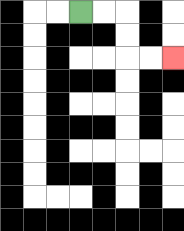{'start': '[3, 0]', 'end': '[7, 2]', 'path_directions': 'R,R,D,D,R,R', 'path_coordinates': '[[3, 0], [4, 0], [5, 0], [5, 1], [5, 2], [6, 2], [7, 2]]'}